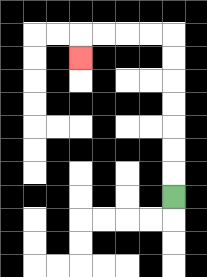{'start': '[7, 8]', 'end': '[3, 2]', 'path_directions': 'U,U,U,U,U,U,U,L,L,L,L,D', 'path_coordinates': '[[7, 8], [7, 7], [7, 6], [7, 5], [7, 4], [7, 3], [7, 2], [7, 1], [6, 1], [5, 1], [4, 1], [3, 1], [3, 2]]'}